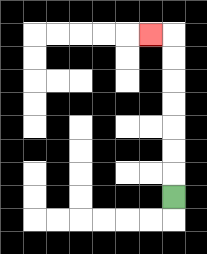{'start': '[7, 8]', 'end': '[6, 1]', 'path_directions': 'U,U,U,U,U,U,U,L', 'path_coordinates': '[[7, 8], [7, 7], [7, 6], [7, 5], [7, 4], [7, 3], [7, 2], [7, 1], [6, 1]]'}